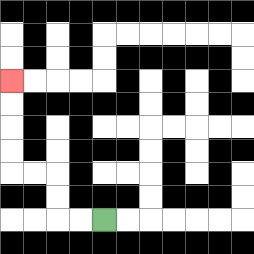{'start': '[4, 9]', 'end': '[0, 3]', 'path_directions': 'L,L,U,U,L,L,U,U,U,U', 'path_coordinates': '[[4, 9], [3, 9], [2, 9], [2, 8], [2, 7], [1, 7], [0, 7], [0, 6], [0, 5], [0, 4], [0, 3]]'}